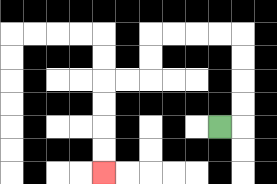{'start': '[9, 5]', 'end': '[4, 7]', 'path_directions': 'R,U,U,U,U,L,L,L,L,D,D,L,L,D,D,D,D', 'path_coordinates': '[[9, 5], [10, 5], [10, 4], [10, 3], [10, 2], [10, 1], [9, 1], [8, 1], [7, 1], [6, 1], [6, 2], [6, 3], [5, 3], [4, 3], [4, 4], [4, 5], [4, 6], [4, 7]]'}